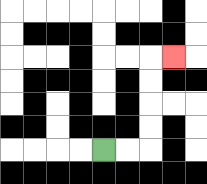{'start': '[4, 6]', 'end': '[7, 2]', 'path_directions': 'R,R,U,U,U,U,R', 'path_coordinates': '[[4, 6], [5, 6], [6, 6], [6, 5], [6, 4], [6, 3], [6, 2], [7, 2]]'}